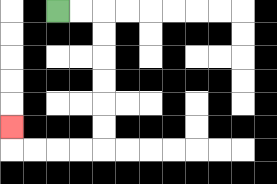{'start': '[2, 0]', 'end': '[0, 5]', 'path_directions': 'R,R,D,D,D,D,D,D,L,L,L,L,U', 'path_coordinates': '[[2, 0], [3, 0], [4, 0], [4, 1], [4, 2], [4, 3], [4, 4], [4, 5], [4, 6], [3, 6], [2, 6], [1, 6], [0, 6], [0, 5]]'}